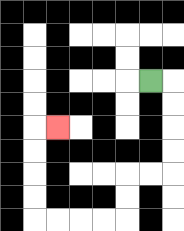{'start': '[6, 3]', 'end': '[2, 5]', 'path_directions': 'R,D,D,D,D,L,L,D,D,L,L,L,L,U,U,U,U,R', 'path_coordinates': '[[6, 3], [7, 3], [7, 4], [7, 5], [7, 6], [7, 7], [6, 7], [5, 7], [5, 8], [5, 9], [4, 9], [3, 9], [2, 9], [1, 9], [1, 8], [1, 7], [1, 6], [1, 5], [2, 5]]'}